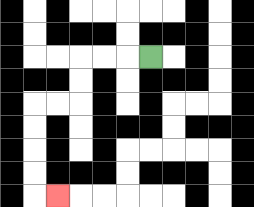{'start': '[6, 2]', 'end': '[2, 8]', 'path_directions': 'L,L,L,D,D,L,L,D,D,D,D,R', 'path_coordinates': '[[6, 2], [5, 2], [4, 2], [3, 2], [3, 3], [3, 4], [2, 4], [1, 4], [1, 5], [1, 6], [1, 7], [1, 8], [2, 8]]'}